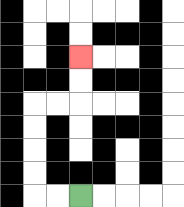{'start': '[3, 8]', 'end': '[3, 2]', 'path_directions': 'L,L,U,U,U,U,R,R,U,U', 'path_coordinates': '[[3, 8], [2, 8], [1, 8], [1, 7], [1, 6], [1, 5], [1, 4], [2, 4], [3, 4], [3, 3], [3, 2]]'}